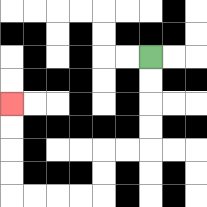{'start': '[6, 2]', 'end': '[0, 4]', 'path_directions': 'D,D,D,D,L,L,D,D,L,L,L,L,U,U,U,U', 'path_coordinates': '[[6, 2], [6, 3], [6, 4], [6, 5], [6, 6], [5, 6], [4, 6], [4, 7], [4, 8], [3, 8], [2, 8], [1, 8], [0, 8], [0, 7], [0, 6], [0, 5], [0, 4]]'}